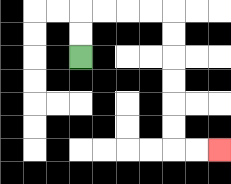{'start': '[3, 2]', 'end': '[9, 6]', 'path_directions': 'U,U,R,R,R,R,D,D,D,D,D,D,R,R', 'path_coordinates': '[[3, 2], [3, 1], [3, 0], [4, 0], [5, 0], [6, 0], [7, 0], [7, 1], [7, 2], [7, 3], [7, 4], [7, 5], [7, 6], [8, 6], [9, 6]]'}